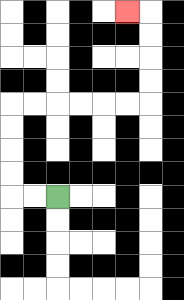{'start': '[2, 8]', 'end': '[5, 0]', 'path_directions': 'L,L,U,U,U,U,R,R,R,R,R,R,U,U,U,U,L', 'path_coordinates': '[[2, 8], [1, 8], [0, 8], [0, 7], [0, 6], [0, 5], [0, 4], [1, 4], [2, 4], [3, 4], [4, 4], [5, 4], [6, 4], [6, 3], [6, 2], [6, 1], [6, 0], [5, 0]]'}